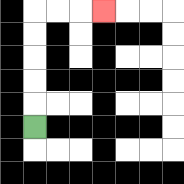{'start': '[1, 5]', 'end': '[4, 0]', 'path_directions': 'U,U,U,U,U,R,R,R', 'path_coordinates': '[[1, 5], [1, 4], [1, 3], [1, 2], [1, 1], [1, 0], [2, 0], [3, 0], [4, 0]]'}